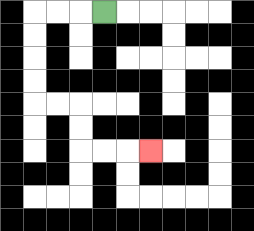{'start': '[4, 0]', 'end': '[6, 6]', 'path_directions': 'L,L,L,D,D,D,D,R,R,D,D,R,R,R', 'path_coordinates': '[[4, 0], [3, 0], [2, 0], [1, 0], [1, 1], [1, 2], [1, 3], [1, 4], [2, 4], [3, 4], [3, 5], [3, 6], [4, 6], [5, 6], [6, 6]]'}